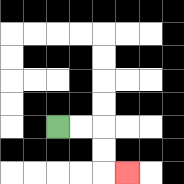{'start': '[2, 5]', 'end': '[5, 7]', 'path_directions': 'R,R,D,D,R', 'path_coordinates': '[[2, 5], [3, 5], [4, 5], [4, 6], [4, 7], [5, 7]]'}